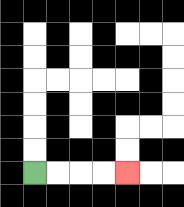{'start': '[1, 7]', 'end': '[5, 7]', 'path_directions': 'R,R,R,R', 'path_coordinates': '[[1, 7], [2, 7], [3, 7], [4, 7], [5, 7]]'}